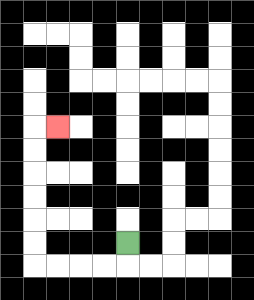{'start': '[5, 10]', 'end': '[2, 5]', 'path_directions': 'D,L,L,L,L,U,U,U,U,U,U,R', 'path_coordinates': '[[5, 10], [5, 11], [4, 11], [3, 11], [2, 11], [1, 11], [1, 10], [1, 9], [1, 8], [1, 7], [1, 6], [1, 5], [2, 5]]'}